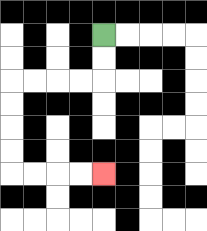{'start': '[4, 1]', 'end': '[4, 7]', 'path_directions': 'D,D,L,L,L,L,D,D,D,D,R,R,R,R', 'path_coordinates': '[[4, 1], [4, 2], [4, 3], [3, 3], [2, 3], [1, 3], [0, 3], [0, 4], [0, 5], [0, 6], [0, 7], [1, 7], [2, 7], [3, 7], [4, 7]]'}